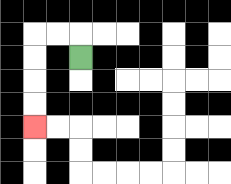{'start': '[3, 2]', 'end': '[1, 5]', 'path_directions': 'U,L,L,D,D,D,D', 'path_coordinates': '[[3, 2], [3, 1], [2, 1], [1, 1], [1, 2], [1, 3], [1, 4], [1, 5]]'}